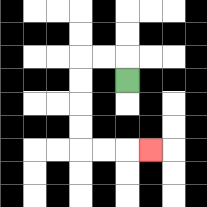{'start': '[5, 3]', 'end': '[6, 6]', 'path_directions': 'U,L,L,D,D,D,D,R,R,R', 'path_coordinates': '[[5, 3], [5, 2], [4, 2], [3, 2], [3, 3], [3, 4], [3, 5], [3, 6], [4, 6], [5, 6], [6, 6]]'}